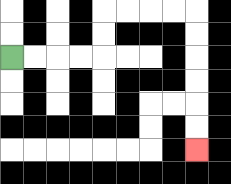{'start': '[0, 2]', 'end': '[8, 6]', 'path_directions': 'R,R,R,R,U,U,R,R,R,R,D,D,D,D,D,D', 'path_coordinates': '[[0, 2], [1, 2], [2, 2], [3, 2], [4, 2], [4, 1], [4, 0], [5, 0], [6, 0], [7, 0], [8, 0], [8, 1], [8, 2], [8, 3], [8, 4], [8, 5], [8, 6]]'}